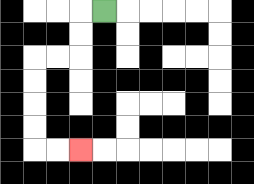{'start': '[4, 0]', 'end': '[3, 6]', 'path_directions': 'L,D,D,L,L,D,D,D,D,R,R', 'path_coordinates': '[[4, 0], [3, 0], [3, 1], [3, 2], [2, 2], [1, 2], [1, 3], [1, 4], [1, 5], [1, 6], [2, 6], [3, 6]]'}